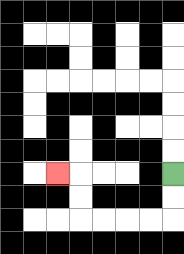{'start': '[7, 7]', 'end': '[2, 7]', 'path_directions': 'D,D,L,L,L,L,U,U,L', 'path_coordinates': '[[7, 7], [7, 8], [7, 9], [6, 9], [5, 9], [4, 9], [3, 9], [3, 8], [3, 7], [2, 7]]'}